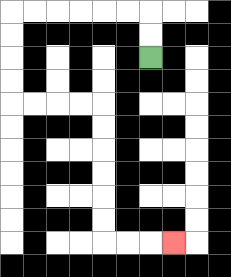{'start': '[6, 2]', 'end': '[7, 10]', 'path_directions': 'U,U,L,L,L,L,L,L,D,D,D,D,R,R,R,R,D,D,D,D,D,D,R,R,R', 'path_coordinates': '[[6, 2], [6, 1], [6, 0], [5, 0], [4, 0], [3, 0], [2, 0], [1, 0], [0, 0], [0, 1], [0, 2], [0, 3], [0, 4], [1, 4], [2, 4], [3, 4], [4, 4], [4, 5], [4, 6], [4, 7], [4, 8], [4, 9], [4, 10], [5, 10], [6, 10], [7, 10]]'}